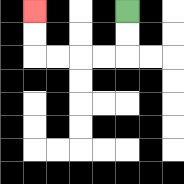{'start': '[5, 0]', 'end': '[1, 0]', 'path_directions': 'D,D,L,L,L,L,U,U', 'path_coordinates': '[[5, 0], [5, 1], [5, 2], [4, 2], [3, 2], [2, 2], [1, 2], [1, 1], [1, 0]]'}